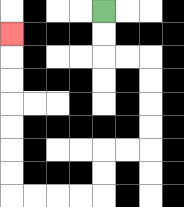{'start': '[4, 0]', 'end': '[0, 1]', 'path_directions': 'D,D,R,R,D,D,D,D,L,L,D,D,L,L,L,L,U,U,U,U,U,U,U', 'path_coordinates': '[[4, 0], [4, 1], [4, 2], [5, 2], [6, 2], [6, 3], [6, 4], [6, 5], [6, 6], [5, 6], [4, 6], [4, 7], [4, 8], [3, 8], [2, 8], [1, 8], [0, 8], [0, 7], [0, 6], [0, 5], [0, 4], [0, 3], [0, 2], [0, 1]]'}